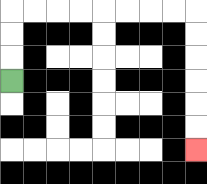{'start': '[0, 3]', 'end': '[8, 6]', 'path_directions': 'U,U,U,R,R,R,R,R,R,R,R,D,D,D,D,D,D', 'path_coordinates': '[[0, 3], [0, 2], [0, 1], [0, 0], [1, 0], [2, 0], [3, 0], [4, 0], [5, 0], [6, 0], [7, 0], [8, 0], [8, 1], [8, 2], [8, 3], [8, 4], [8, 5], [8, 6]]'}